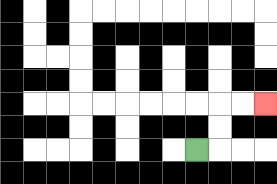{'start': '[8, 6]', 'end': '[11, 4]', 'path_directions': 'R,U,U,R,R', 'path_coordinates': '[[8, 6], [9, 6], [9, 5], [9, 4], [10, 4], [11, 4]]'}